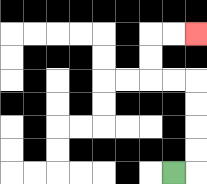{'start': '[7, 7]', 'end': '[8, 1]', 'path_directions': 'R,U,U,U,U,L,L,U,U,R,R', 'path_coordinates': '[[7, 7], [8, 7], [8, 6], [8, 5], [8, 4], [8, 3], [7, 3], [6, 3], [6, 2], [6, 1], [7, 1], [8, 1]]'}